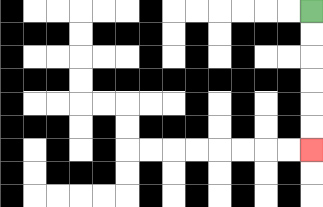{'start': '[13, 0]', 'end': '[13, 6]', 'path_directions': 'D,D,D,D,D,D', 'path_coordinates': '[[13, 0], [13, 1], [13, 2], [13, 3], [13, 4], [13, 5], [13, 6]]'}